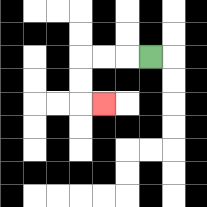{'start': '[6, 2]', 'end': '[4, 4]', 'path_directions': 'L,L,L,D,D,R', 'path_coordinates': '[[6, 2], [5, 2], [4, 2], [3, 2], [3, 3], [3, 4], [4, 4]]'}